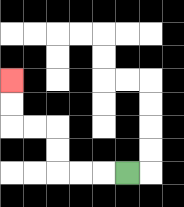{'start': '[5, 7]', 'end': '[0, 3]', 'path_directions': 'L,L,L,U,U,L,L,U,U', 'path_coordinates': '[[5, 7], [4, 7], [3, 7], [2, 7], [2, 6], [2, 5], [1, 5], [0, 5], [0, 4], [0, 3]]'}